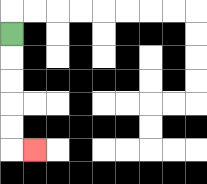{'start': '[0, 1]', 'end': '[1, 6]', 'path_directions': 'D,D,D,D,D,R', 'path_coordinates': '[[0, 1], [0, 2], [0, 3], [0, 4], [0, 5], [0, 6], [1, 6]]'}